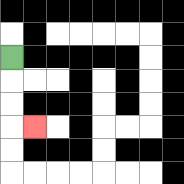{'start': '[0, 2]', 'end': '[1, 5]', 'path_directions': 'D,D,D,R', 'path_coordinates': '[[0, 2], [0, 3], [0, 4], [0, 5], [1, 5]]'}